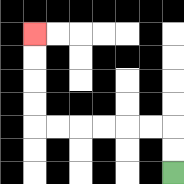{'start': '[7, 7]', 'end': '[1, 1]', 'path_directions': 'U,U,L,L,L,L,L,L,U,U,U,U', 'path_coordinates': '[[7, 7], [7, 6], [7, 5], [6, 5], [5, 5], [4, 5], [3, 5], [2, 5], [1, 5], [1, 4], [1, 3], [1, 2], [1, 1]]'}